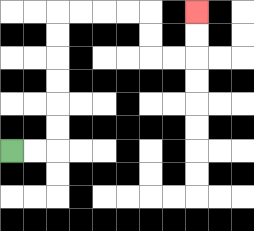{'start': '[0, 6]', 'end': '[8, 0]', 'path_directions': 'R,R,U,U,U,U,U,U,R,R,R,R,D,D,R,R,U,U', 'path_coordinates': '[[0, 6], [1, 6], [2, 6], [2, 5], [2, 4], [2, 3], [2, 2], [2, 1], [2, 0], [3, 0], [4, 0], [5, 0], [6, 0], [6, 1], [6, 2], [7, 2], [8, 2], [8, 1], [8, 0]]'}